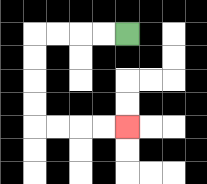{'start': '[5, 1]', 'end': '[5, 5]', 'path_directions': 'L,L,L,L,D,D,D,D,R,R,R,R', 'path_coordinates': '[[5, 1], [4, 1], [3, 1], [2, 1], [1, 1], [1, 2], [1, 3], [1, 4], [1, 5], [2, 5], [3, 5], [4, 5], [5, 5]]'}